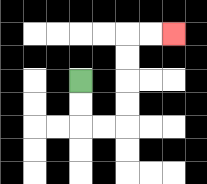{'start': '[3, 3]', 'end': '[7, 1]', 'path_directions': 'D,D,R,R,U,U,U,U,R,R', 'path_coordinates': '[[3, 3], [3, 4], [3, 5], [4, 5], [5, 5], [5, 4], [5, 3], [5, 2], [5, 1], [6, 1], [7, 1]]'}